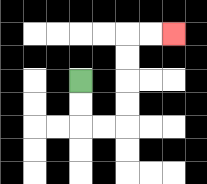{'start': '[3, 3]', 'end': '[7, 1]', 'path_directions': 'D,D,R,R,U,U,U,U,R,R', 'path_coordinates': '[[3, 3], [3, 4], [3, 5], [4, 5], [5, 5], [5, 4], [5, 3], [5, 2], [5, 1], [6, 1], [7, 1]]'}